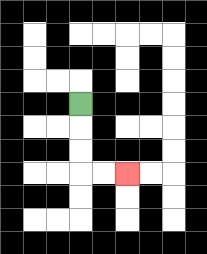{'start': '[3, 4]', 'end': '[5, 7]', 'path_directions': 'D,D,D,R,R', 'path_coordinates': '[[3, 4], [3, 5], [3, 6], [3, 7], [4, 7], [5, 7]]'}